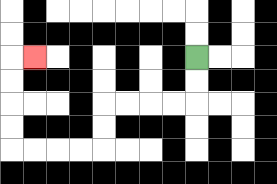{'start': '[8, 2]', 'end': '[1, 2]', 'path_directions': 'D,D,L,L,L,L,D,D,L,L,L,L,U,U,U,U,R', 'path_coordinates': '[[8, 2], [8, 3], [8, 4], [7, 4], [6, 4], [5, 4], [4, 4], [4, 5], [4, 6], [3, 6], [2, 6], [1, 6], [0, 6], [0, 5], [0, 4], [0, 3], [0, 2], [1, 2]]'}